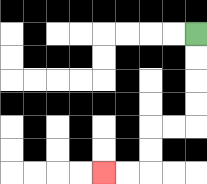{'start': '[8, 1]', 'end': '[4, 7]', 'path_directions': 'D,D,D,D,L,L,D,D,L,L', 'path_coordinates': '[[8, 1], [8, 2], [8, 3], [8, 4], [8, 5], [7, 5], [6, 5], [6, 6], [6, 7], [5, 7], [4, 7]]'}